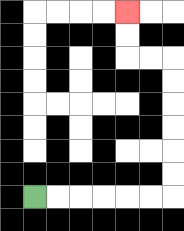{'start': '[1, 8]', 'end': '[5, 0]', 'path_directions': 'R,R,R,R,R,R,U,U,U,U,U,U,L,L,U,U', 'path_coordinates': '[[1, 8], [2, 8], [3, 8], [4, 8], [5, 8], [6, 8], [7, 8], [7, 7], [7, 6], [7, 5], [7, 4], [7, 3], [7, 2], [6, 2], [5, 2], [5, 1], [5, 0]]'}